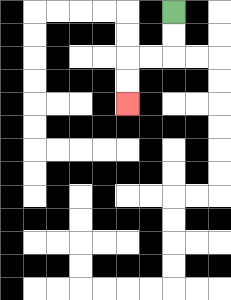{'start': '[7, 0]', 'end': '[5, 4]', 'path_directions': 'D,D,L,L,D,D', 'path_coordinates': '[[7, 0], [7, 1], [7, 2], [6, 2], [5, 2], [5, 3], [5, 4]]'}